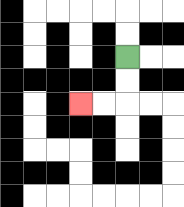{'start': '[5, 2]', 'end': '[3, 4]', 'path_directions': 'D,D,L,L', 'path_coordinates': '[[5, 2], [5, 3], [5, 4], [4, 4], [3, 4]]'}